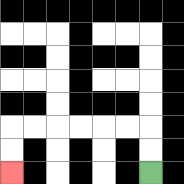{'start': '[6, 7]', 'end': '[0, 7]', 'path_directions': 'U,U,L,L,L,L,L,L,D,D', 'path_coordinates': '[[6, 7], [6, 6], [6, 5], [5, 5], [4, 5], [3, 5], [2, 5], [1, 5], [0, 5], [0, 6], [0, 7]]'}